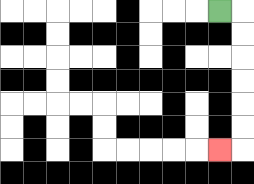{'start': '[9, 0]', 'end': '[9, 6]', 'path_directions': 'R,D,D,D,D,D,D,L', 'path_coordinates': '[[9, 0], [10, 0], [10, 1], [10, 2], [10, 3], [10, 4], [10, 5], [10, 6], [9, 6]]'}